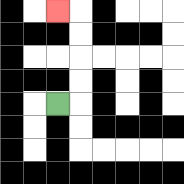{'start': '[2, 4]', 'end': '[2, 0]', 'path_directions': 'R,U,U,U,U,L', 'path_coordinates': '[[2, 4], [3, 4], [3, 3], [3, 2], [3, 1], [3, 0], [2, 0]]'}